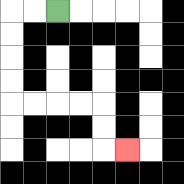{'start': '[2, 0]', 'end': '[5, 6]', 'path_directions': 'L,L,D,D,D,D,R,R,R,R,D,D,R', 'path_coordinates': '[[2, 0], [1, 0], [0, 0], [0, 1], [0, 2], [0, 3], [0, 4], [1, 4], [2, 4], [3, 4], [4, 4], [4, 5], [4, 6], [5, 6]]'}